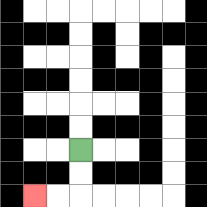{'start': '[3, 6]', 'end': '[1, 8]', 'path_directions': 'D,D,L,L', 'path_coordinates': '[[3, 6], [3, 7], [3, 8], [2, 8], [1, 8]]'}